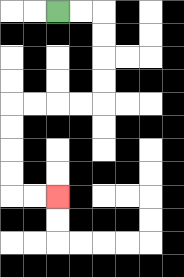{'start': '[2, 0]', 'end': '[2, 8]', 'path_directions': 'R,R,D,D,D,D,L,L,L,L,D,D,D,D,R,R', 'path_coordinates': '[[2, 0], [3, 0], [4, 0], [4, 1], [4, 2], [4, 3], [4, 4], [3, 4], [2, 4], [1, 4], [0, 4], [0, 5], [0, 6], [0, 7], [0, 8], [1, 8], [2, 8]]'}